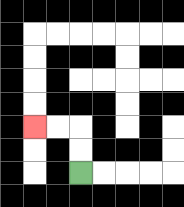{'start': '[3, 7]', 'end': '[1, 5]', 'path_directions': 'U,U,L,L', 'path_coordinates': '[[3, 7], [3, 6], [3, 5], [2, 5], [1, 5]]'}